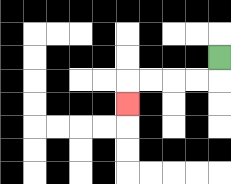{'start': '[9, 2]', 'end': '[5, 4]', 'path_directions': 'D,L,L,L,L,D', 'path_coordinates': '[[9, 2], [9, 3], [8, 3], [7, 3], [6, 3], [5, 3], [5, 4]]'}